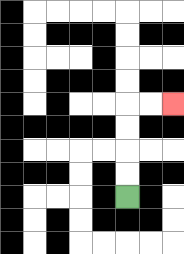{'start': '[5, 8]', 'end': '[7, 4]', 'path_directions': 'U,U,U,U,R,R', 'path_coordinates': '[[5, 8], [5, 7], [5, 6], [5, 5], [5, 4], [6, 4], [7, 4]]'}